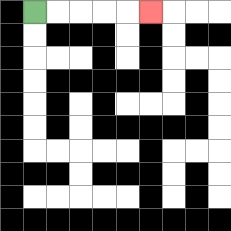{'start': '[1, 0]', 'end': '[6, 0]', 'path_directions': 'R,R,R,R,R', 'path_coordinates': '[[1, 0], [2, 0], [3, 0], [4, 0], [5, 0], [6, 0]]'}